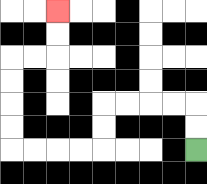{'start': '[8, 6]', 'end': '[2, 0]', 'path_directions': 'U,U,L,L,L,L,D,D,L,L,L,L,U,U,U,U,R,R,U,U', 'path_coordinates': '[[8, 6], [8, 5], [8, 4], [7, 4], [6, 4], [5, 4], [4, 4], [4, 5], [4, 6], [3, 6], [2, 6], [1, 6], [0, 6], [0, 5], [0, 4], [0, 3], [0, 2], [1, 2], [2, 2], [2, 1], [2, 0]]'}